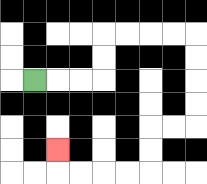{'start': '[1, 3]', 'end': '[2, 6]', 'path_directions': 'R,R,R,U,U,R,R,R,R,D,D,D,D,L,L,D,D,L,L,L,L,U', 'path_coordinates': '[[1, 3], [2, 3], [3, 3], [4, 3], [4, 2], [4, 1], [5, 1], [6, 1], [7, 1], [8, 1], [8, 2], [8, 3], [8, 4], [8, 5], [7, 5], [6, 5], [6, 6], [6, 7], [5, 7], [4, 7], [3, 7], [2, 7], [2, 6]]'}